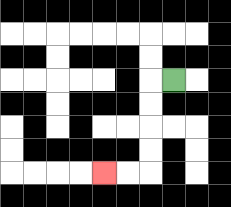{'start': '[7, 3]', 'end': '[4, 7]', 'path_directions': 'L,D,D,D,D,L,L', 'path_coordinates': '[[7, 3], [6, 3], [6, 4], [6, 5], [6, 6], [6, 7], [5, 7], [4, 7]]'}